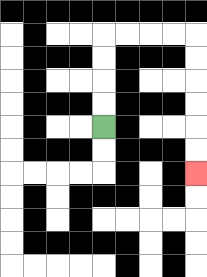{'start': '[4, 5]', 'end': '[8, 7]', 'path_directions': 'U,U,U,U,R,R,R,R,D,D,D,D,D,D', 'path_coordinates': '[[4, 5], [4, 4], [4, 3], [4, 2], [4, 1], [5, 1], [6, 1], [7, 1], [8, 1], [8, 2], [8, 3], [8, 4], [8, 5], [8, 6], [8, 7]]'}